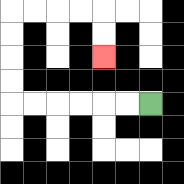{'start': '[6, 4]', 'end': '[4, 2]', 'path_directions': 'L,L,L,L,L,L,U,U,U,U,R,R,R,R,D,D', 'path_coordinates': '[[6, 4], [5, 4], [4, 4], [3, 4], [2, 4], [1, 4], [0, 4], [0, 3], [0, 2], [0, 1], [0, 0], [1, 0], [2, 0], [3, 0], [4, 0], [4, 1], [4, 2]]'}